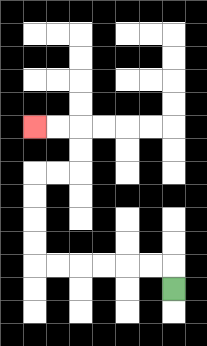{'start': '[7, 12]', 'end': '[1, 5]', 'path_directions': 'U,L,L,L,L,L,L,U,U,U,U,R,R,U,U,L,L', 'path_coordinates': '[[7, 12], [7, 11], [6, 11], [5, 11], [4, 11], [3, 11], [2, 11], [1, 11], [1, 10], [1, 9], [1, 8], [1, 7], [2, 7], [3, 7], [3, 6], [3, 5], [2, 5], [1, 5]]'}